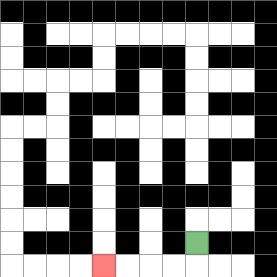{'start': '[8, 10]', 'end': '[4, 11]', 'path_directions': 'D,L,L,L,L', 'path_coordinates': '[[8, 10], [8, 11], [7, 11], [6, 11], [5, 11], [4, 11]]'}